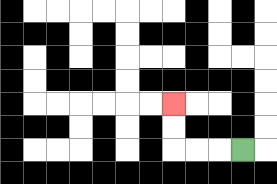{'start': '[10, 6]', 'end': '[7, 4]', 'path_directions': 'L,L,L,U,U', 'path_coordinates': '[[10, 6], [9, 6], [8, 6], [7, 6], [7, 5], [7, 4]]'}